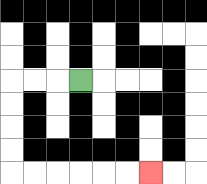{'start': '[3, 3]', 'end': '[6, 7]', 'path_directions': 'L,L,L,D,D,D,D,R,R,R,R,R,R', 'path_coordinates': '[[3, 3], [2, 3], [1, 3], [0, 3], [0, 4], [0, 5], [0, 6], [0, 7], [1, 7], [2, 7], [3, 7], [4, 7], [5, 7], [6, 7]]'}